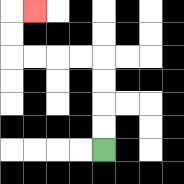{'start': '[4, 6]', 'end': '[1, 0]', 'path_directions': 'U,U,U,U,L,L,L,L,U,U,R', 'path_coordinates': '[[4, 6], [4, 5], [4, 4], [4, 3], [4, 2], [3, 2], [2, 2], [1, 2], [0, 2], [0, 1], [0, 0], [1, 0]]'}